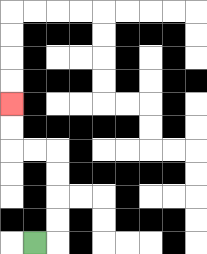{'start': '[1, 10]', 'end': '[0, 4]', 'path_directions': 'R,U,U,U,U,L,L,U,U', 'path_coordinates': '[[1, 10], [2, 10], [2, 9], [2, 8], [2, 7], [2, 6], [1, 6], [0, 6], [0, 5], [0, 4]]'}